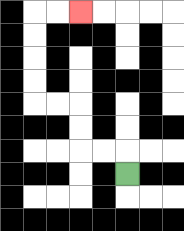{'start': '[5, 7]', 'end': '[3, 0]', 'path_directions': 'U,L,L,U,U,L,L,U,U,U,U,R,R', 'path_coordinates': '[[5, 7], [5, 6], [4, 6], [3, 6], [3, 5], [3, 4], [2, 4], [1, 4], [1, 3], [1, 2], [1, 1], [1, 0], [2, 0], [3, 0]]'}